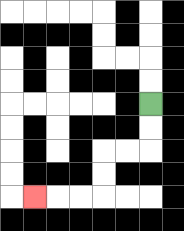{'start': '[6, 4]', 'end': '[1, 8]', 'path_directions': 'D,D,L,L,D,D,L,L,L', 'path_coordinates': '[[6, 4], [6, 5], [6, 6], [5, 6], [4, 6], [4, 7], [4, 8], [3, 8], [2, 8], [1, 8]]'}